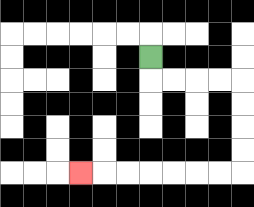{'start': '[6, 2]', 'end': '[3, 7]', 'path_directions': 'D,R,R,R,R,D,D,D,D,L,L,L,L,L,L,L', 'path_coordinates': '[[6, 2], [6, 3], [7, 3], [8, 3], [9, 3], [10, 3], [10, 4], [10, 5], [10, 6], [10, 7], [9, 7], [8, 7], [7, 7], [6, 7], [5, 7], [4, 7], [3, 7]]'}